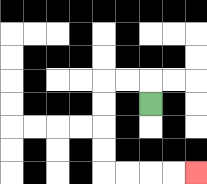{'start': '[6, 4]', 'end': '[8, 7]', 'path_directions': 'U,L,L,D,D,D,D,R,R,R,R', 'path_coordinates': '[[6, 4], [6, 3], [5, 3], [4, 3], [4, 4], [4, 5], [4, 6], [4, 7], [5, 7], [6, 7], [7, 7], [8, 7]]'}